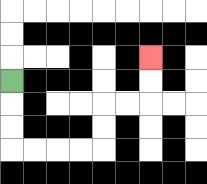{'start': '[0, 3]', 'end': '[6, 2]', 'path_directions': 'D,D,D,R,R,R,R,U,U,R,R,U,U', 'path_coordinates': '[[0, 3], [0, 4], [0, 5], [0, 6], [1, 6], [2, 6], [3, 6], [4, 6], [4, 5], [4, 4], [5, 4], [6, 4], [6, 3], [6, 2]]'}